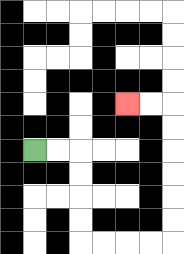{'start': '[1, 6]', 'end': '[5, 4]', 'path_directions': 'R,R,D,D,D,D,R,R,R,R,U,U,U,U,U,U,L,L', 'path_coordinates': '[[1, 6], [2, 6], [3, 6], [3, 7], [3, 8], [3, 9], [3, 10], [4, 10], [5, 10], [6, 10], [7, 10], [7, 9], [7, 8], [7, 7], [7, 6], [7, 5], [7, 4], [6, 4], [5, 4]]'}